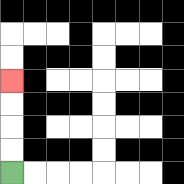{'start': '[0, 7]', 'end': '[0, 3]', 'path_directions': 'U,U,U,U', 'path_coordinates': '[[0, 7], [0, 6], [0, 5], [0, 4], [0, 3]]'}